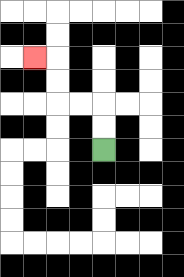{'start': '[4, 6]', 'end': '[1, 2]', 'path_directions': 'U,U,L,L,U,U,L', 'path_coordinates': '[[4, 6], [4, 5], [4, 4], [3, 4], [2, 4], [2, 3], [2, 2], [1, 2]]'}